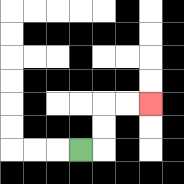{'start': '[3, 6]', 'end': '[6, 4]', 'path_directions': 'R,U,U,R,R', 'path_coordinates': '[[3, 6], [4, 6], [4, 5], [4, 4], [5, 4], [6, 4]]'}